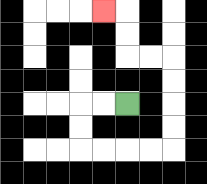{'start': '[5, 4]', 'end': '[4, 0]', 'path_directions': 'L,L,D,D,R,R,R,R,U,U,U,U,L,L,U,U,L', 'path_coordinates': '[[5, 4], [4, 4], [3, 4], [3, 5], [3, 6], [4, 6], [5, 6], [6, 6], [7, 6], [7, 5], [7, 4], [7, 3], [7, 2], [6, 2], [5, 2], [5, 1], [5, 0], [4, 0]]'}